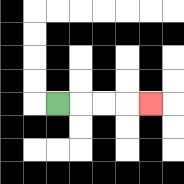{'start': '[2, 4]', 'end': '[6, 4]', 'path_directions': 'R,R,R,R', 'path_coordinates': '[[2, 4], [3, 4], [4, 4], [5, 4], [6, 4]]'}